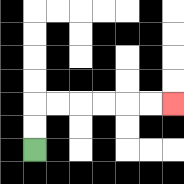{'start': '[1, 6]', 'end': '[7, 4]', 'path_directions': 'U,U,R,R,R,R,R,R', 'path_coordinates': '[[1, 6], [1, 5], [1, 4], [2, 4], [3, 4], [4, 4], [5, 4], [6, 4], [7, 4]]'}